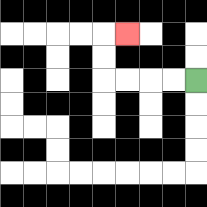{'start': '[8, 3]', 'end': '[5, 1]', 'path_directions': 'L,L,L,L,U,U,R', 'path_coordinates': '[[8, 3], [7, 3], [6, 3], [5, 3], [4, 3], [4, 2], [4, 1], [5, 1]]'}